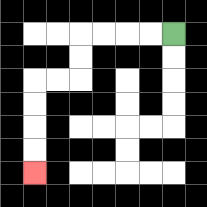{'start': '[7, 1]', 'end': '[1, 7]', 'path_directions': 'L,L,L,L,D,D,L,L,D,D,D,D', 'path_coordinates': '[[7, 1], [6, 1], [5, 1], [4, 1], [3, 1], [3, 2], [3, 3], [2, 3], [1, 3], [1, 4], [1, 5], [1, 6], [1, 7]]'}